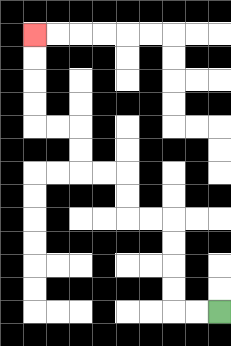{'start': '[9, 13]', 'end': '[1, 1]', 'path_directions': 'L,L,U,U,U,U,L,L,U,U,L,L,U,U,L,L,U,U,U,U', 'path_coordinates': '[[9, 13], [8, 13], [7, 13], [7, 12], [7, 11], [7, 10], [7, 9], [6, 9], [5, 9], [5, 8], [5, 7], [4, 7], [3, 7], [3, 6], [3, 5], [2, 5], [1, 5], [1, 4], [1, 3], [1, 2], [1, 1]]'}